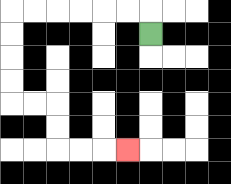{'start': '[6, 1]', 'end': '[5, 6]', 'path_directions': 'U,L,L,L,L,L,L,D,D,D,D,R,R,D,D,R,R,R', 'path_coordinates': '[[6, 1], [6, 0], [5, 0], [4, 0], [3, 0], [2, 0], [1, 0], [0, 0], [0, 1], [0, 2], [0, 3], [0, 4], [1, 4], [2, 4], [2, 5], [2, 6], [3, 6], [4, 6], [5, 6]]'}